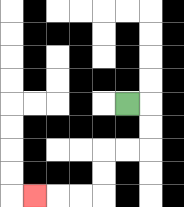{'start': '[5, 4]', 'end': '[1, 8]', 'path_directions': 'R,D,D,L,L,D,D,L,L,L', 'path_coordinates': '[[5, 4], [6, 4], [6, 5], [6, 6], [5, 6], [4, 6], [4, 7], [4, 8], [3, 8], [2, 8], [1, 8]]'}